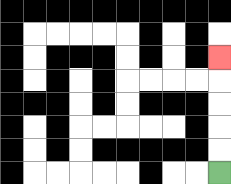{'start': '[9, 7]', 'end': '[9, 2]', 'path_directions': 'U,U,U,U,U', 'path_coordinates': '[[9, 7], [9, 6], [9, 5], [9, 4], [9, 3], [9, 2]]'}